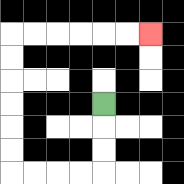{'start': '[4, 4]', 'end': '[6, 1]', 'path_directions': 'D,D,D,L,L,L,L,U,U,U,U,U,U,R,R,R,R,R,R', 'path_coordinates': '[[4, 4], [4, 5], [4, 6], [4, 7], [3, 7], [2, 7], [1, 7], [0, 7], [0, 6], [0, 5], [0, 4], [0, 3], [0, 2], [0, 1], [1, 1], [2, 1], [3, 1], [4, 1], [5, 1], [6, 1]]'}